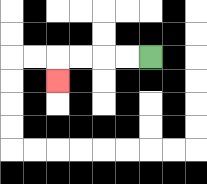{'start': '[6, 2]', 'end': '[2, 3]', 'path_directions': 'L,L,L,L,D', 'path_coordinates': '[[6, 2], [5, 2], [4, 2], [3, 2], [2, 2], [2, 3]]'}